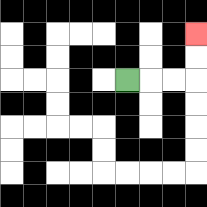{'start': '[5, 3]', 'end': '[8, 1]', 'path_directions': 'R,R,R,U,U', 'path_coordinates': '[[5, 3], [6, 3], [7, 3], [8, 3], [8, 2], [8, 1]]'}